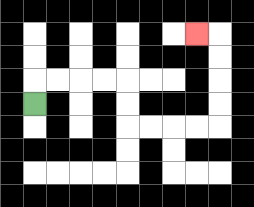{'start': '[1, 4]', 'end': '[8, 1]', 'path_directions': 'U,R,R,R,R,D,D,R,R,R,R,U,U,U,U,L', 'path_coordinates': '[[1, 4], [1, 3], [2, 3], [3, 3], [4, 3], [5, 3], [5, 4], [5, 5], [6, 5], [7, 5], [8, 5], [9, 5], [9, 4], [9, 3], [9, 2], [9, 1], [8, 1]]'}